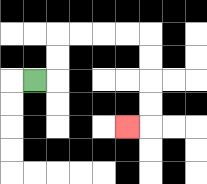{'start': '[1, 3]', 'end': '[5, 5]', 'path_directions': 'R,U,U,R,R,R,R,D,D,D,D,L', 'path_coordinates': '[[1, 3], [2, 3], [2, 2], [2, 1], [3, 1], [4, 1], [5, 1], [6, 1], [6, 2], [6, 3], [6, 4], [6, 5], [5, 5]]'}